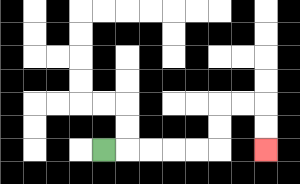{'start': '[4, 6]', 'end': '[11, 6]', 'path_directions': 'R,R,R,R,R,U,U,R,R,D,D', 'path_coordinates': '[[4, 6], [5, 6], [6, 6], [7, 6], [8, 6], [9, 6], [9, 5], [9, 4], [10, 4], [11, 4], [11, 5], [11, 6]]'}